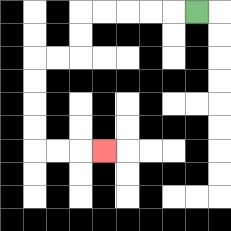{'start': '[8, 0]', 'end': '[4, 6]', 'path_directions': 'L,L,L,L,L,D,D,L,L,D,D,D,D,R,R,R', 'path_coordinates': '[[8, 0], [7, 0], [6, 0], [5, 0], [4, 0], [3, 0], [3, 1], [3, 2], [2, 2], [1, 2], [1, 3], [1, 4], [1, 5], [1, 6], [2, 6], [3, 6], [4, 6]]'}